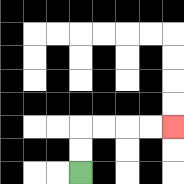{'start': '[3, 7]', 'end': '[7, 5]', 'path_directions': 'U,U,R,R,R,R', 'path_coordinates': '[[3, 7], [3, 6], [3, 5], [4, 5], [5, 5], [6, 5], [7, 5]]'}